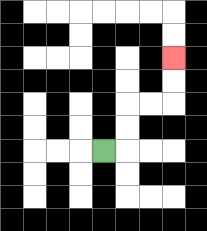{'start': '[4, 6]', 'end': '[7, 2]', 'path_directions': 'R,U,U,R,R,U,U', 'path_coordinates': '[[4, 6], [5, 6], [5, 5], [5, 4], [6, 4], [7, 4], [7, 3], [7, 2]]'}